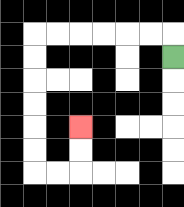{'start': '[7, 2]', 'end': '[3, 5]', 'path_directions': 'U,L,L,L,L,L,L,D,D,D,D,D,D,R,R,U,U', 'path_coordinates': '[[7, 2], [7, 1], [6, 1], [5, 1], [4, 1], [3, 1], [2, 1], [1, 1], [1, 2], [1, 3], [1, 4], [1, 5], [1, 6], [1, 7], [2, 7], [3, 7], [3, 6], [3, 5]]'}